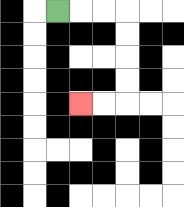{'start': '[2, 0]', 'end': '[3, 4]', 'path_directions': 'R,R,R,D,D,D,D,L,L', 'path_coordinates': '[[2, 0], [3, 0], [4, 0], [5, 0], [5, 1], [5, 2], [5, 3], [5, 4], [4, 4], [3, 4]]'}